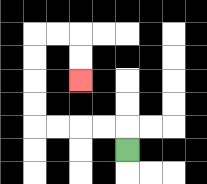{'start': '[5, 6]', 'end': '[3, 3]', 'path_directions': 'U,L,L,L,L,U,U,U,U,R,R,D,D', 'path_coordinates': '[[5, 6], [5, 5], [4, 5], [3, 5], [2, 5], [1, 5], [1, 4], [1, 3], [1, 2], [1, 1], [2, 1], [3, 1], [3, 2], [3, 3]]'}